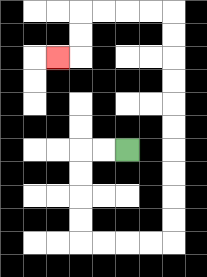{'start': '[5, 6]', 'end': '[2, 2]', 'path_directions': 'L,L,D,D,D,D,R,R,R,R,U,U,U,U,U,U,U,U,U,U,L,L,L,L,D,D,L', 'path_coordinates': '[[5, 6], [4, 6], [3, 6], [3, 7], [3, 8], [3, 9], [3, 10], [4, 10], [5, 10], [6, 10], [7, 10], [7, 9], [7, 8], [7, 7], [7, 6], [7, 5], [7, 4], [7, 3], [7, 2], [7, 1], [7, 0], [6, 0], [5, 0], [4, 0], [3, 0], [3, 1], [3, 2], [2, 2]]'}